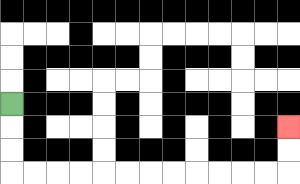{'start': '[0, 4]', 'end': '[12, 5]', 'path_directions': 'D,D,D,R,R,R,R,R,R,R,R,R,R,R,R,U,U', 'path_coordinates': '[[0, 4], [0, 5], [0, 6], [0, 7], [1, 7], [2, 7], [3, 7], [4, 7], [5, 7], [6, 7], [7, 7], [8, 7], [9, 7], [10, 7], [11, 7], [12, 7], [12, 6], [12, 5]]'}